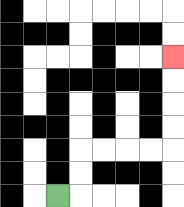{'start': '[2, 8]', 'end': '[7, 2]', 'path_directions': 'R,U,U,R,R,R,R,U,U,U,U', 'path_coordinates': '[[2, 8], [3, 8], [3, 7], [3, 6], [4, 6], [5, 6], [6, 6], [7, 6], [7, 5], [7, 4], [7, 3], [7, 2]]'}